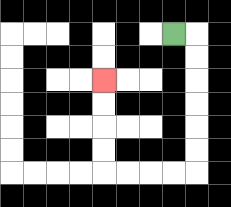{'start': '[7, 1]', 'end': '[4, 3]', 'path_directions': 'R,D,D,D,D,D,D,L,L,L,L,U,U,U,U', 'path_coordinates': '[[7, 1], [8, 1], [8, 2], [8, 3], [8, 4], [8, 5], [8, 6], [8, 7], [7, 7], [6, 7], [5, 7], [4, 7], [4, 6], [4, 5], [4, 4], [4, 3]]'}